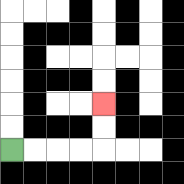{'start': '[0, 6]', 'end': '[4, 4]', 'path_directions': 'R,R,R,R,U,U', 'path_coordinates': '[[0, 6], [1, 6], [2, 6], [3, 6], [4, 6], [4, 5], [4, 4]]'}